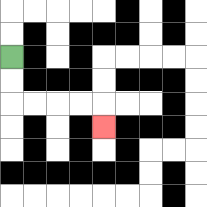{'start': '[0, 2]', 'end': '[4, 5]', 'path_directions': 'D,D,R,R,R,R,D', 'path_coordinates': '[[0, 2], [0, 3], [0, 4], [1, 4], [2, 4], [3, 4], [4, 4], [4, 5]]'}